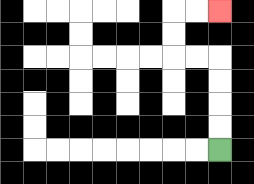{'start': '[9, 6]', 'end': '[9, 0]', 'path_directions': 'U,U,U,U,L,L,U,U,R,R', 'path_coordinates': '[[9, 6], [9, 5], [9, 4], [9, 3], [9, 2], [8, 2], [7, 2], [7, 1], [7, 0], [8, 0], [9, 0]]'}